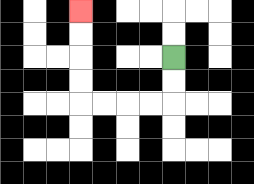{'start': '[7, 2]', 'end': '[3, 0]', 'path_directions': 'D,D,L,L,L,L,U,U,U,U', 'path_coordinates': '[[7, 2], [7, 3], [7, 4], [6, 4], [5, 4], [4, 4], [3, 4], [3, 3], [3, 2], [3, 1], [3, 0]]'}